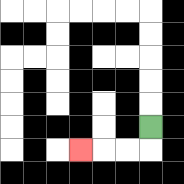{'start': '[6, 5]', 'end': '[3, 6]', 'path_directions': 'D,L,L,L', 'path_coordinates': '[[6, 5], [6, 6], [5, 6], [4, 6], [3, 6]]'}